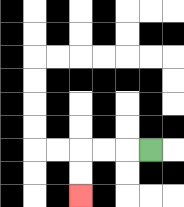{'start': '[6, 6]', 'end': '[3, 8]', 'path_directions': 'L,L,L,D,D', 'path_coordinates': '[[6, 6], [5, 6], [4, 6], [3, 6], [3, 7], [3, 8]]'}